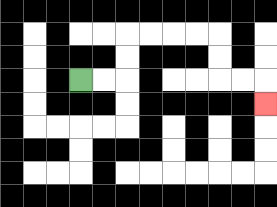{'start': '[3, 3]', 'end': '[11, 4]', 'path_directions': 'R,R,U,U,R,R,R,R,D,D,R,R,D', 'path_coordinates': '[[3, 3], [4, 3], [5, 3], [5, 2], [5, 1], [6, 1], [7, 1], [8, 1], [9, 1], [9, 2], [9, 3], [10, 3], [11, 3], [11, 4]]'}